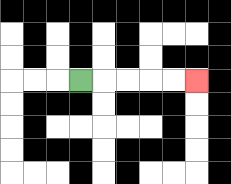{'start': '[3, 3]', 'end': '[8, 3]', 'path_directions': 'R,R,R,R,R', 'path_coordinates': '[[3, 3], [4, 3], [5, 3], [6, 3], [7, 3], [8, 3]]'}